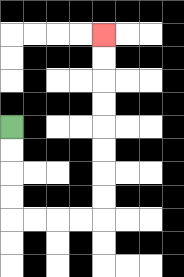{'start': '[0, 5]', 'end': '[4, 1]', 'path_directions': 'D,D,D,D,R,R,R,R,U,U,U,U,U,U,U,U', 'path_coordinates': '[[0, 5], [0, 6], [0, 7], [0, 8], [0, 9], [1, 9], [2, 9], [3, 9], [4, 9], [4, 8], [4, 7], [4, 6], [4, 5], [4, 4], [4, 3], [4, 2], [4, 1]]'}